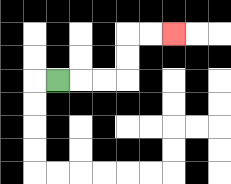{'start': '[2, 3]', 'end': '[7, 1]', 'path_directions': 'R,R,R,U,U,R,R', 'path_coordinates': '[[2, 3], [3, 3], [4, 3], [5, 3], [5, 2], [5, 1], [6, 1], [7, 1]]'}